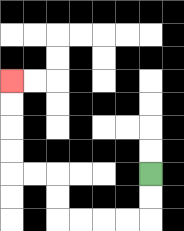{'start': '[6, 7]', 'end': '[0, 3]', 'path_directions': 'D,D,L,L,L,L,U,U,L,L,U,U,U,U', 'path_coordinates': '[[6, 7], [6, 8], [6, 9], [5, 9], [4, 9], [3, 9], [2, 9], [2, 8], [2, 7], [1, 7], [0, 7], [0, 6], [0, 5], [0, 4], [0, 3]]'}